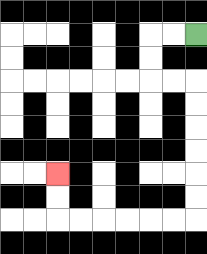{'start': '[8, 1]', 'end': '[2, 7]', 'path_directions': 'L,L,D,D,R,R,D,D,D,D,D,D,L,L,L,L,L,L,U,U', 'path_coordinates': '[[8, 1], [7, 1], [6, 1], [6, 2], [6, 3], [7, 3], [8, 3], [8, 4], [8, 5], [8, 6], [8, 7], [8, 8], [8, 9], [7, 9], [6, 9], [5, 9], [4, 9], [3, 9], [2, 9], [2, 8], [2, 7]]'}